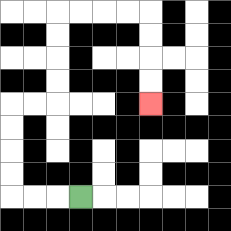{'start': '[3, 8]', 'end': '[6, 4]', 'path_directions': 'L,L,L,U,U,U,U,R,R,U,U,U,U,R,R,R,R,D,D,D,D', 'path_coordinates': '[[3, 8], [2, 8], [1, 8], [0, 8], [0, 7], [0, 6], [0, 5], [0, 4], [1, 4], [2, 4], [2, 3], [2, 2], [2, 1], [2, 0], [3, 0], [4, 0], [5, 0], [6, 0], [6, 1], [6, 2], [6, 3], [6, 4]]'}